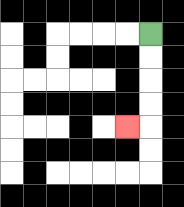{'start': '[6, 1]', 'end': '[5, 5]', 'path_directions': 'D,D,D,D,L', 'path_coordinates': '[[6, 1], [6, 2], [6, 3], [6, 4], [6, 5], [5, 5]]'}